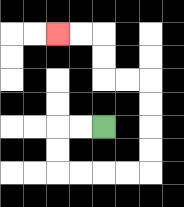{'start': '[4, 5]', 'end': '[2, 1]', 'path_directions': 'L,L,D,D,R,R,R,R,U,U,U,U,L,L,U,U,L,L', 'path_coordinates': '[[4, 5], [3, 5], [2, 5], [2, 6], [2, 7], [3, 7], [4, 7], [5, 7], [6, 7], [6, 6], [6, 5], [6, 4], [6, 3], [5, 3], [4, 3], [4, 2], [4, 1], [3, 1], [2, 1]]'}